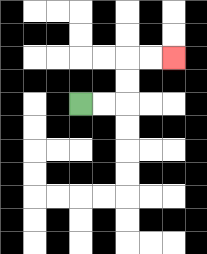{'start': '[3, 4]', 'end': '[7, 2]', 'path_directions': 'R,R,U,U,R,R', 'path_coordinates': '[[3, 4], [4, 4], [5, 4], [5, 3], [5, 2], [6, 2], [7, 2]]'}